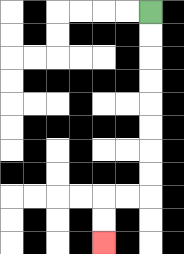{'start': '[6, 0]', 'end': '[4, 10]', 'path_directions': 'D,D,D,D,D,D,D,D,L,L,D,D', 'path_coordinates': '[[6, 0], [6, 1], [6, 2], [6, 3], [6, 4], [6, 5], [6, 6], [6, 7], [6, 8], [5, 8], [4, 8], [4, 9], [4, 10]]'}